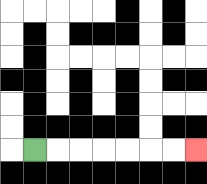{'start': '[1, 6]', 'end': '[8, 6]', 'path_directions': 'R,R,R,R,R,R,R', 'path_coordinates': '[[1, 6], [2, 6], [3, 6], [4, 6], [5, 6], [6, 6], [7, 6], [8, 6]]'}